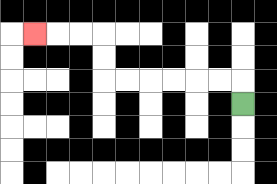{'start': '[10, 4]', 'end': '[1, 1]', 'path_directions': 'U,L,L,L,L,L,L,U,U,L,L,L', 'path_coordinates': '[[10, 4], [10, 3], [9, 3], [8, 3], [7, 3], [6, 3], [5, 3], [4, 3], [4, 2], [4, 1], [3, 1], [2, 1], [1, 1]]'}